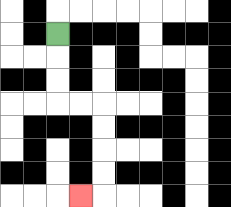{'start': '[2, 1]', 'end': '[3, 8]', 'path_directions': 'D,D,D,R,R,D,D,D,D,L', 'path_coordinates': '[[2, 1], [2, 2], [2, 3], [2, 4], [3, 4], [4, 4], [4, 5], [4, 6], [4, 7], [4, 8], [3, 8]]'}